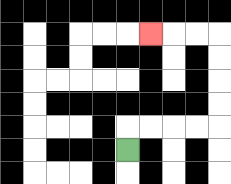{'start': '[5, 6]', 'end': '[6, 1]', 'path_directions': 'U,R,R,R,R,U,U,U,U,L,L,L', 'path_coordinates': '[[5, 6], [5, 5], [6, 5], [7, 5], [8, 5], [9, 5], [9, 4], [9, 3], [9, 2], [9, 1], [8, 1], [7, 1], [6, 1]]'}